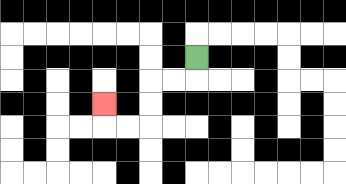{'start': '[8, 2]', 'end': '[4, 4]', 'path_directions': 'D,L,L,D,D,L,L,U', 'path_coordinates': '[[8, 2], [8, 3], [7, 3], [6, 3], [6, 4], [6, 5], [5, 5], [4, 5], [4, 4]]'}